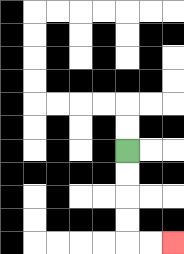{'start': '[5, 6]', 'end': '[7, 10]', 'path_directions': 'D,D,D,D,R,R', 'path_coordinates': '[[5, 6], [5, 7], [5, 8], [5, 9], [5, 10], [6, 10], [7, 10]]'}